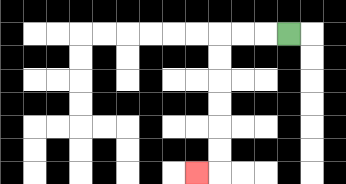{'start': '[12, 1]', 'end': '[8, 7]', 'path_directions': 'L,L,L,D,D,D,D,D,D,L', 'path_coordinates': '[[12, 1], [11, 1], [10, 1], [9, 1], [9, 2], [9, 3], [9, 4], [9, 5], [9, 6], [9, 7], [8, 7]]'}